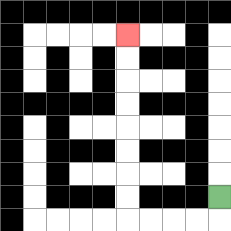{'start': '[9, 8]', 'end': '[5, 1]', 'path_directions': 'D,L,L,L,L,U,U,U,U,U,U,U,U', 'path_coordinates': '[[9, 8], [9, 9], [8, 9], [7, 9], [6, 9], [5, 9], [5, 8], [5, 7], [5, 6], [5, 5], [5, 4], [5, 3], [5, 2], [5, 1]]'}